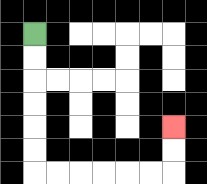{'start': '[1, 1]', 'end': '[7, 5]', 'path_directions': 'D,D,D,D,D,D,R,R,R,R,R,R,U,U', 'path_coordinates': '[[1, 1], [1, 2], [1, 3], [1, 4], [1, 5], [1, 6], [1, 7], [2, 7], [3, 7], [4, 7], [5, 7], [6, 7], [7, 7], [7, 6], [7, 5]]'}